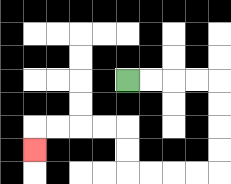{'start': '[5, 3]', 'end': '[1, 6]', 'path_directions': 'R,R,R,R,D,D,D,D,L,L,L,L,U,U,L,L,L,L,D', 'path_coordinates': '[[5, 3], [6, 3], [7, 3], [8, 3], [9, 3], [9, 4], [9, 5], [9, 6], [9, 7], [8, 7], [7, 7], [6, 7], [5, 7], [5, 6], [5, 5], [4, 5], [3, 5], [2, 5], [1, 5], [1, 6]]'}